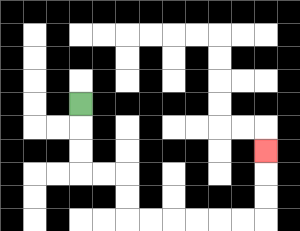{'start': '[3, 4]', 'end': '[11, 6]', 'path_directions': 'D,D,D,R,R,D,D,R,R,R,R,R,R,U,U,U', 'path_coordinates': '[[3, 4], [3, 5], [3, 6], [3, 7], [4, 7], [5, 7], [5, 8], [5, 9], [6, 9], [7, 9], [8, 9], [9, 9], [10, 9], [11, 9], [11, 8], [11, 7], [11, 6]]'}